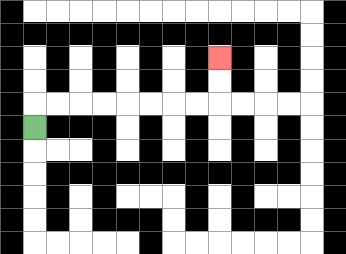{'start': '[1, 5]', 'end': '[9, 2]', 'path_directions': 'U,R,R,R,R,R,R,R,R,U,U', 'path_coordinates': '[[1, 5], [1, 4], [2, 4], [3, 4], [4, 4], [5, 4], [6, 4], [7, 4], [8, 4], [9, 4], [9, 3], [9, 2]]'}